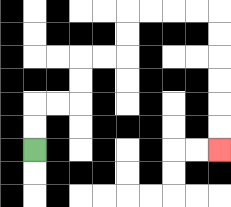{'start': '[1, 6]', 'end': '[9, 6]', 'path_directions': 'U,U,R,R,U,U,R,R,U,U,R,R,R,R,D,D,D,D,D,D', 'path_coordinates': '[[1, 6], [1, 5], [1, 4], [2, 4], [3, 4], [3, 3], [3, 2], [4, 2], [5, 2], [5, 1], [5, 0], [6, 0], [7, 0], [8, 0], [9, 0], [9, 1], [9, 2], [9, 3], [9, 4], [9, 5], [9, 6]]'}